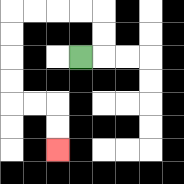{'start': '[3, 2]', 'end': '[2, 6]', 'path_directions': 'R,U,U,L,L,L,L,D,D,D,D,R,R,D,D', 'path_coordinates': '[[3, 2], [4, 2], [4, 1], [4, 0], [3, 0], [2, 0], [1, 0], [0, 0], [0, 1], [0, 2], [0, 3], [0, 4], [1, 4], [2, 4], [2, 5], [2, 6]]'}